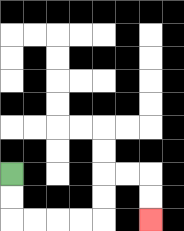{'start': '[0, 7]', 'end': '[6, 9]', 'path_directions': 'D,D,R,R,R,R,U,U,R,R,D,D', 'path_coordinates': '[[0, 7], [0, 8], [0, 9], [1, 9], [2, 9], [3, 9], [4, 9], [4, 8], [4, 7], [5, 7], [6, 7], [6, 8], [6, 9]]'}